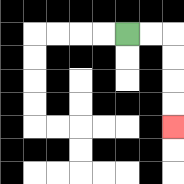{'start': '[5, 1]', 'end': '[7, 5]', 'path_directions': 'R,R,D,D,D,D', 'path_coordinates': '[[5, 1], [6, 1], [7, 1], [7, 2], [7, 3], [7, 4], [7, 5]]'}